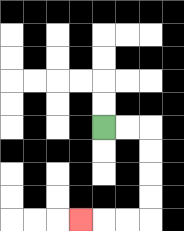{'start': '[4, 5]', 'end': '[3, 9]', 'path_directions': 'R,R,D,D,D,D,L,L,L', 'path_coordinates': '[[4, 5], [5, 5], [6, 5], [6, 6], [6, 7], [6, 8], [6, 9], [5, 9], [4, 9], [3, 9]]'}